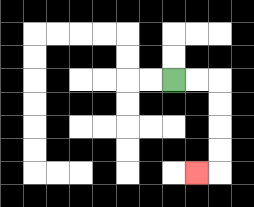{'start': '[7, 3]', 'end': '[8, 7]', 'path_directions': 'R,R,D,D,D,D,L', 'path_coordinates': '[[7, 3], [8, 3], [9, 3], [9, 4], [9, 5], [9, 6], [9, 7], [8, 7]]'}